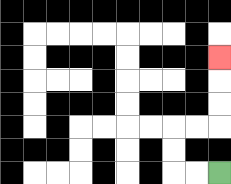{'start': '[9, 7]', 'end': '[9, 2]', 'path_directions': 'L,L,U,U,R,R,U,U,U', 'path_coordinates': '[[9, 7], [8, 7], [7, 7], [7, 6], [7, 5], [8, 5], [9, 5], [9, 4], [9, 3], [9, 2]]'}